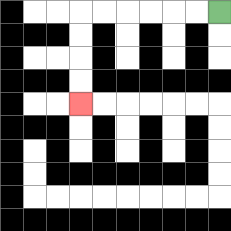{'start': '[9, 0]', 'end': '[3, 4]', 'path_directions': 'L,L,L,L,L,L,D,D,D,D', 'path_coordinates': '[[9, 0], [8, 0], [7, 0], [6, 0], [5, 0], [4, 0], [3, 0], [3, 1], [3, 2], [3, 3], [3, 4]]'}